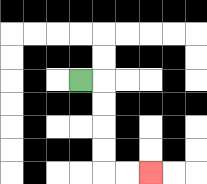{'start': '[3, 3]', 'end': '[6, 7]', 'path_directions': 'R,D,D,D,D,R,R', 'path_coordinates': '[[3, 3], [4, 3], [4, 4], [4, 5], [4, 6], [4, 7], [5, 7], [6, 7]]'}